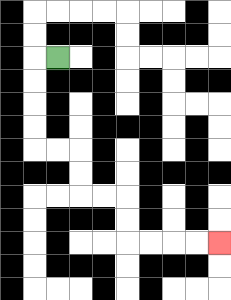{'start': '[2, 2]', 'end': '[9, 10]', 'path_directions': 'L,D,D,D,D,R,R,D,D,R,R,D,D,R,R,R,R', 'path_coordinates': '[[2, 2], [1, 2], [1, 3], [1, 4], [1, 5], [1, 6], [2, 6], [3, 6], [3, 7], [3, 8], [4, 8], [5, 8], [5, 9], [5, 10], [6, 10], [7, 10], [8, 10], [9, 10]]'}